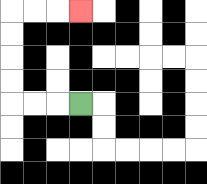{'start': '[3, 4]', 'end': '[3, 0]', 'path_directions': 'L,L,L,U,U,U,U,R,R,R', 'path_coordinates': '[[3, 4], [2, 4], [1, 4], [0, 4], [0, 3], [0, 2], [0, 1], [0, 0], [1, 0], [2, 0], [3, 0]]'}